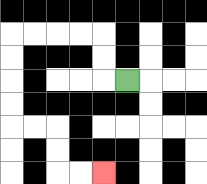{'start': '[5, 3]', 'end': '[4, 7]', 'path_directions': 'L,U,U,L,L,L,L,D,D,D,D,R,R,D,D,R,R', 'path_coordinates': '[[5, 3], [4, 3], [4, 2], [4, 1], [3, 1], [2, 1], [1, 1], [0, 1], [0, 2], [0, 3], [0, 4], [0, 5], [1, 5], [2, 5], [2, 6], [2, 7], [3, 7], [4, 7]]'}